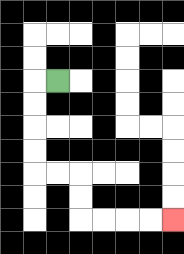{'start': '[2, 3]', 'end': '[7, 9]', 'path_directions': 'L,D,D,D,D,R,R,D,D,R,R,R,R', 'path_coordinates': '[[2, 3], [1, 3], [1, 4], [1, 5], [1, 6], [1, 7], [2, 7], [3, 7], [3, 8], [3, 9], [4, 9], [5, 9], [6, 9], [7, 9]]'}